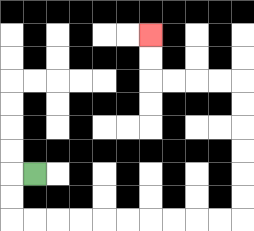{'start': '[1, 7]', 'end': '[6, 1]', 'path_directions': 'L,D,D,R,R,R,R,R,R,R,R,R,R,U,U,U,U,U,U,L,L,L,L,U,U', 'path_coordinates': '[[1, 7], [0, 7], [0, 8], [0, 9], [1, 9], [2, 9], [3, 9], [4, 9], [5, 9], [6, 9], [7, 9], [8, 9], [9, 9], [10, 9], [10, 8], [10, 7], [10, 6], [10, 5], [10, 4], [10, 3], [9, 3], [8, 3], [7, 3], [6, 3], [6, 2], [6, 1]]'}